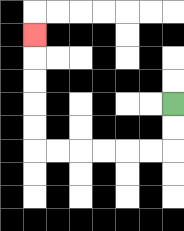{'start': '[7, 4]', 'end': '[1, 1]', 'path_directions': 'D,D,L,L,L,L,L,L,U,U,U,U,U', 'path_coordinates': '[[7, 4], [7, 5], [7, 6], [6, 6], [5, 6], [4, 6], [3, 6], [2, 6], [1, 6], [1, 5], [1, 4], [1, 3], [1, 2], [1, 1]]'}